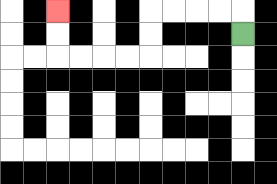{'start': '[10, 1]', 'end': '[2, 0]', 'path_directions': 'U,L,L,L,L,D,D,L,L,L,L,U,U', 'path_coordinates': '[[10, 1], [10, 0], [9, 0], [8, 0], [7, 0], [6, 0], [6, 1], [6, 2], [5, 2], [4, 2], [3, 2], [2, 2], [2, 1], [2, 0]]'}